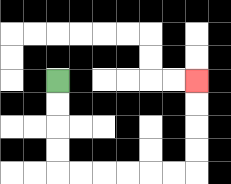{'start': '[2, 3]', 'end': '[8, 3]', 'path_directions': 'D,D,D,D,R,R,R,R,R,R,U,U,U,U', 'path_coordinates': '[[2, 3], [2, 4], [2, 5], [2, 6], [2, 7], [3, 7], [4, 7], [5, 7], [6, 7], [7, 7], [8, 7], [8, 6], [8, 5], [8, 4], [8, 3]]'}